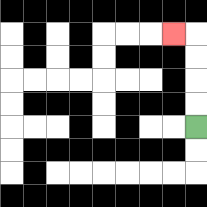{'start': '[8, 5]', 'end': '[7, 1]', 'path_directions': 'U,U,U,U,L', 'path_coordinates': '[[8, 5], [8, 4], [8, 3], [8, 2], [8, 1], [7, 1]]'}